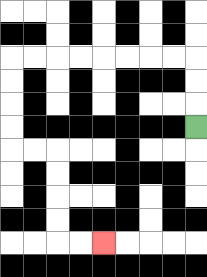{'start': '[8, 5]', 'end': '[4, 10]', 'path_directions': 'U,U,U,L,L,L,L,L,L,L,L,D,D,D,D,R,R,D,D,D,D,R,R', 'path_coordinates': '[[8, 5], [8, 4], [8, 3], [8, 2], [7, 2], [6, 2], [5, 2], [4, 2], [3, 2], [2, 2], [1, 2], [0, 2], [0, 3], [0, 4], [0, 5], [0, 6], [1, 6], [2, 6], [2, 7], [2, 8], [2, 9], [2, 10], [3, 10], [4, 10]]'}